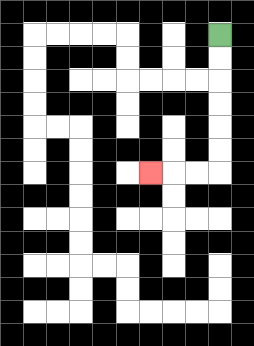{'start': '[9, 1]', 'end': '[6, 7]', 'path_directions': 'D,D,D,D,D,D,L,L,L', 'path_coordinates': '[[9, 1], [9, 2], [9, 3], [9, 4], [9, 5], [9, 6], [9, 7], [8, 7], [7, 7], [6, 7]]'}